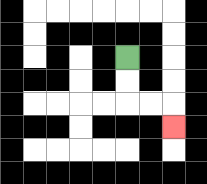{'start': '[5, 2]', 'end': '[7, 5]', 'path_directions': 'D,D,R,R,D', 'path_coordinates': '[[5, 2], [5, 3], [5, 4], [6, 4], [7, 4], [7, 5]]'}